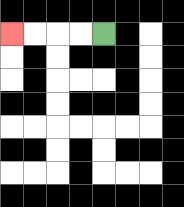{'start': '[4, 1]', 'end': '[0, 1]', 'path_directions': 'L,L,L,L', 'path_coordinates': '[[4, 1], [3, 1], [2, 1], [1, 1], [0, 1]]'}